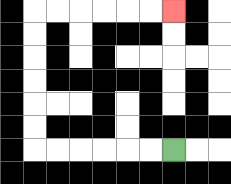{'start': '[7, 6]', 'end': '[7, 0]', 'path_directions': 'L,L,L,L,L,L,U,U,U,U,U,U,R,R,R,R,R,R', 'path_coordinates': '[[7, 6], [6, 6], [5, 6], [4, 6], [3, 6], [2, 6], [1, 6], [1, 5], [1, 4], [1, 3], [1, 2], [1, 1], [1, 0], [2, 0], [3, 0], [4, 0], [5, 0], [6, 0], [7, 0]]'}